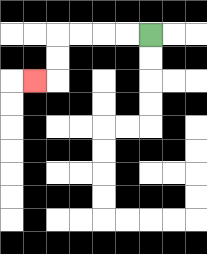{'start': '[6, 1]', 'end': '[1, 3]', 'path_directions': 'L,L,L,L,D,D,L', 'path_coordinates': '[[6, 1], [5, 1], [4, 1], [3, 1], [2, 1], [2, 2], [2, 3], [1, 3]]'}